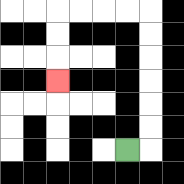{'start': '[5, 6]', 'end': '[2, 3]', 'path_directions': 'R,U,U,U,U,U,U,L,L,L,L,D,D,D', 'path_coordinates': '[[5, 6], [6, 6], [6, 5], [6, 4], [6, 3], [6, 2], [6, 1], [6, 0], [5, 0], [4, 0], [3, 0], [2, 0], [2, 1], [2, 2], [2, 3]]'}